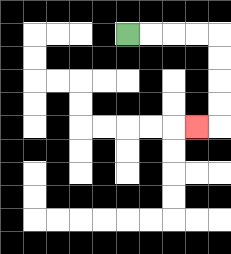{'start': '[5, 1]', 'end': '[8, 5]', 'path_directions': 'R,R,R,R,D,D,D,D,L', 'path_coordinates': '[[5, 1], [6, 1], [7, 1], [8, 1], [9, 1], [9, 2], [9, 3], [9, 4], [9, 5], [8, 5]]'}